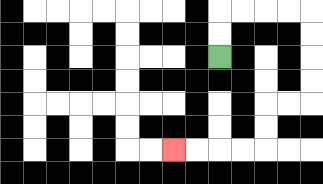{'start': '[9, 2]', 'end': '[7, 6]', 'path_directions': 'U,U,R,R,R,R,D,D,D,D,L,L,D,D,L,L,L,L', 'path_coordinates': '[[9, 2], [9, 1], [9, 0], [10, 0], [11, 0], [12, 0], [13, 0], [13, 1], [13, 2], [13, 3], [13, 4], [12, 4], [11, 4], [11, 5], [11, 6], [10, 6], [9, 6], [8, 6], [7, 6]]'}